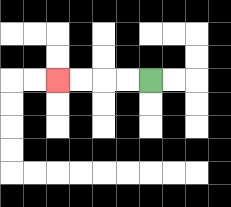{'start': '[6, 3]', 'end': '[2, 3]', 'path_directions': 'L,L,L,L', 'path_coordinates': '[[6, 3], [5, 3], [4, 3], [3, 3], [2, 3]]'}